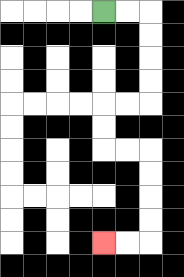{'start': '[4, 0]', 'end': '[4, 10]', 'path_directions': 'R,R,D,D,D,D,L,L,D,D,R,R,D,D,D,D,L,L', 'path_coordinates': '[[4, 0], [5, 0], [6, 0], [6, 1], [6, 2], [6, 3], [6, 4], [5, 4], [4, 4], [4, 5], [4, 6], [5, 6], [6, 6], [6, 7], [6, 8], [6, 9], [6, 10], [5, 10], [4, 10]]'}